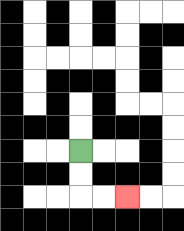{'start': '[3, 6]', 'end': '[5, 8]', 'path_directions': 'D,D,R,R', 'path_coordinates': '[[3, 6], [3, 7], [3, 8], [4, 8], [5, 8]]'}